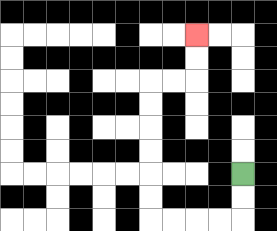{'start': '[10, 7]', 'end': '[8, 1]', 'path_directions': 'D,D,L,L,L,L,U,U,U,U,U,U,R,R,U,U', 'path_coordinates': '[[10, 7], [10, 8], [10, 9], [9, 9], [8, 9], [7, 9], [6, 9], [6, 8], [6, 7], [6, 6], [6, 5], [6, 4], [6, 3], [7, 3], [8, 3], [8, 2], [8, 1]]'}